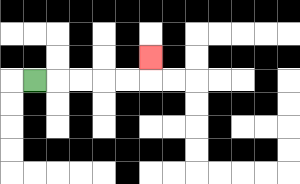{'start': '[1, 3]', 'end': '[6, 2]', 'path_directions': 'R,R,R,R,R,U', 'path_coordinates': '[[1, 3], [2, 3], [3, 3], [4, 3], [5, 3], [6, 3], [6, 2]]'}